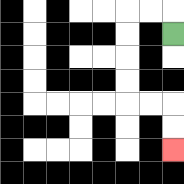{'start': '[7, 1]', 'end': '[7, 6]', 'path_directions': 'U,L,L,D,D,D,D,R,R,D,D', 'path_coordinates': '[[7, 1], [7, 0], [6, 0], [5, 0], [5, 1], [5, 2], [5, 3], [5, 4], [6, 4], [7, 4], [7, 5], [7, 6]]'}